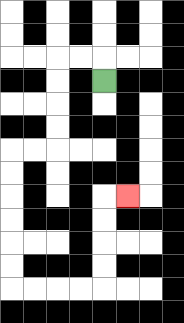{'start': '[4, 3]', 'end': '[5, 8]', 'path_directions': 'U,L,L,D,D,D,D,L,L,D,D,D,D,D,D,R,R,R,R,U,U,U,U,R', 'path_coordinates': '[[4, 3], [4, 2], [3, 2], [2, 2], [2, 3], [2, 4], [2, 5], [2, 6], [1, 6], [0, 6], [0, 7], [0, 8], [0, 9], [0, 10], [0, 11], [0, 12], [1, 12], [2, 12], [3, 12], [4, 12], [4, 11], [4, 10], [4, 9], [4, 8], [5, 8]]'}